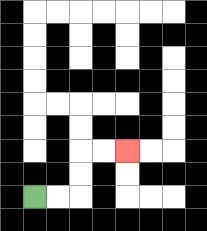{'start': '[1, 8]', 'end': '[5, 6]', 'path_directions': 'R,R,U,U,R,R', 'path_coordinates': '[[1, 8], [2, 8], [3, 8], [3, 7], [3, 6], [4, 6], [5, 6]]'}